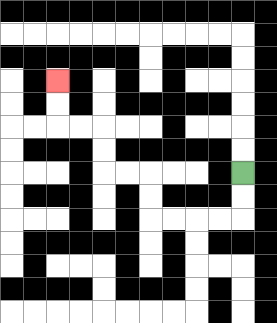{'start': '[10, 7]', 'end': '[2, 3]', 'path_directions': 'D,D,L,L,L,L,U,U,L,L,U,U,L,L,U,U', 'path_coordinates': '[[10, 7], [10, 8], [10, 9], [9, 9], [8, 9], [7, 9], [6, 9], [6, 8], [6, 7], [5, 7], [4, 7], [4, 6], [4, 5], [3, 5], [2, 5], [2, 4], [2, 3]]'}